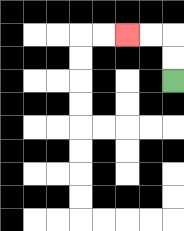{'start': '[7, 3]', 'end': '[5, 1]', 'path_directions': 'U,U,L,L', 'path_coordinates': '[[7, 3], [7, 2], [7, 1], [6, 1], [5, 1]]'}